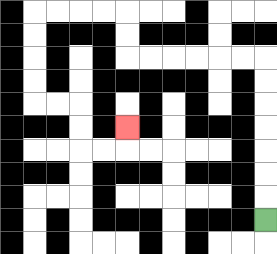{'start': '[11, 9]', 'end': '[5, 5]', 'path_directions': 'U,U,U,U,U,U,U,L,L,L,L,L,L,U,U,L,L,L,L,D,D,D,D,R,R,D,D,R,R,U', 'path_coordinates': '[[11, 9], [11, 8], [11, 7], [11, 6], [11, 5], [11, 4], [11, 3], [11, 2], [10, 2], [9, 2], [8, 2], [7, 2], [6, 2], [5, 2], [5, 1], [5, 0], [4, 0], [3, 0], [2, 0], [1, 0], [1, 1], [1, 2], [1, 3], [1, 4], [2, 4], [3, 4], [3, 5], [3, 6], [4, 6], [5, 6], [5, 5]]'}